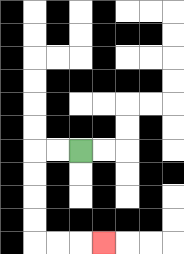{'start': '[3, 6]', 'end': '[4, 10]', 'path_directions': 'L,L,D,D,D,D,R,R,R', 'path_coordinates': '[[3, 6], [2, 6], [1, 6], [1, 7], [1, 8], [1, 9], [1, 10], [2, 10], [3, 10], [4, 10]]'}